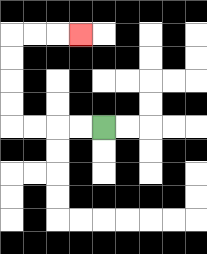{'start': '[4, 5]', 'end': '[3, 1]', 'path_directions': 'L,L,L,L,U,U,U,U,R,R,R', 'path_coordinates': '[[4, 5], [3, 5], [2, 5], [1, 5], [0, 5], [0, 4], [0, 3], [0, 2], [0, 1], [1, 1], [2, 1], [3, 1]]'}